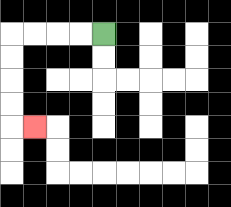{'start': '[4, 1]', 'end': '[1, 5]', 'path_directions': 'L,L,L,L,D,D,D,D,R', 'path_coordinates': '[[4, 1], [3, 1], [2, 1], [1, 1], [0, 1], [0, 2], [0, 3], [0, 4], [0, 5], [1, 5]]'}